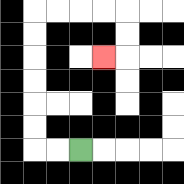{'start': '[3, 6]', 'end': '[4, 2]', 'path_directions': 'L,L,U,U,U,U,U,U,R,R,R,R,D,D,L', 'path_coordinates': '[[3, 6], [2, 6], [1, 6], [1, 5], [1, 4], [1, 3], [1, 2], [1, 1], [1, 0], [2, 0], [3, 0], [4, 0], [5, 0], [5, 1], [5, 2], [4, 2]]'}